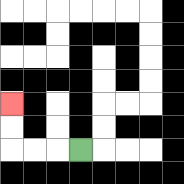{'start': '[3, 6]', 'end': '[0, 4]', 'path_directions': 'L,L,L,U,U', 'path_coordinates': '[[3, 6], [2, 6], [1, 6], [0, 6], [0, 5], [0, 4]]'}